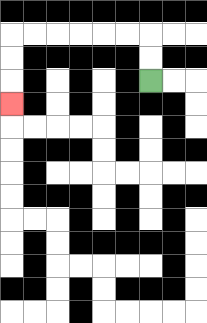{'start': '[6, 3]', 'end': '[0, 4]', 'path_directions': 'U,U,L,L,L,L,L,L,D,D,D', 'path_coordinates': '[[6, 3], [6, 2], [6, 1], [5, 1], [4, 1], [3, 1], [2, 1], [1, 1], [0, 1], [0, 2], [0, 3], [0, 4]]'}